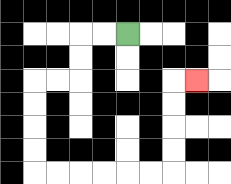{'start': '[5, 1]', 'end': '[8, 3]', 'path_directions': 'L,L,D,D,L,L,D,D,D,D,R,R,R,R,R,R,U,U,U,U,R', 'path_coordinates': '[[5, 1], [4, 1], [3, 1], [3, 2], [3, 3], [2, 3], [1, 3], [1, 4], [1, 5], [1, 6], [1, 7], [2, 7], [3, 7], [4, 7], [5, 7], [6, 7], [7, 7], [7, 6], [7, 5], [7, 4], [7, 3], [8, 3]]'}